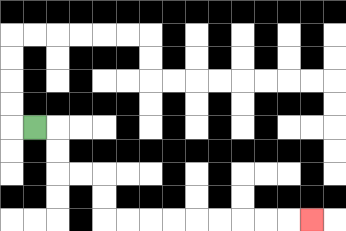{'start': '[1, 5]', 'end': '[13, 9]', 'path_directions': 'R,D,D,R,R,D,D,R,R,R,R,R,R,R,R,R', 'path_coordinates': '[[1, 5], [2, 5], [2, 6], [2, 7], [3, 7], [4, 7], [4, 8], [4, 9], [5, 9], [6, 9], [7, 9], [8, 9], [9, 9], [10, 9], [11, 9], [12, 9], [13, 9]]'}